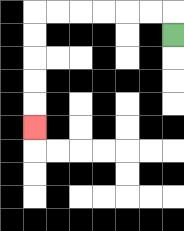{'start': '[7, 1]', 'end': '[1, 5]', 'path_directions': 'U,L,L,L,L,L,L,D,D,D,D,D', 'path_coordinates': '[[7, 1], [7, 0], [6, 0], [5, 0], [4, 0], [3, 0], [2, 0], [1, 0], [1, 1], [1, 2], [1, 3], [1, 4], [1, 5]]'}